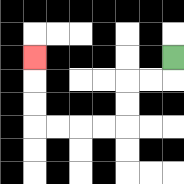{'start': '[7, 2]', 'end': '[1, 2]', 'path_directions': 'D,L,L,D,D,L,L,L,L,U,U,U', 'path_coordinates': '[[7, 2], [7, 3], [6, 3], [5, 3], [5, 4], [5, 5], [4, 5], [3, 5], [2, 5], [1, 5], [1, 4], [1, 3], [1, 2]]'}